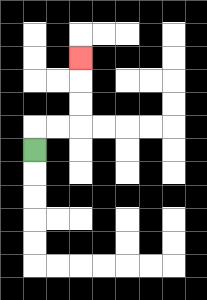{'start': '[1, 6]', 'end': '[3, 2]', 'path_directions': 'U,R,R,U,U,U', 'path_coordinates': '[[1, 6], [1, 5], [2, 5], [3, 5], [3, 4], [3, 3], [3, 2]]'}